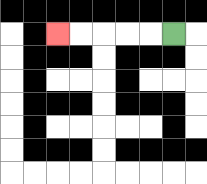{'start': '[7, 1]', 'end': '[2, 1]', 'path_directions': 'L,L,L,L,L', 'path_coordinates': '[[7, 1], [6, 1], [5, 1], [4, 1], [3, 1], [2, 1]]'}